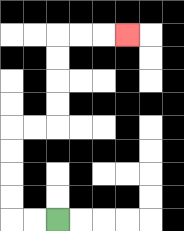{'start': '[2, 9]', 'end': '[5, 1]', 'path_directions': 'L,L,U,U,U,U,R,R,U,U,U,U,R,R,R', 'path_coordinates': '[[2, 9], [1, 9], [0, 9], [0, 8], [0, 7], [0, 6], [0, 5], [1, 5], [2, 5], [2, 4], [2, 3], [2, 2], [2, 1], [3, 1], [4, 1], [5, 1]]'}